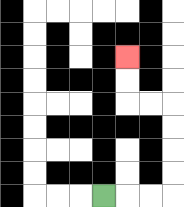{'start': '[4, 8]', 'end': '[5, 2]', 'path_directions': 'R,R,R,U,U,U,U,L,L,U,U', 'path_coordinates': '[[4, 8], [5, 8], [6, 8], [7, 8], [7, 7], [7, 6], [7, 5], [7, 4], [6, 4], [5, 4], [5, 3], [5, 2]]'}